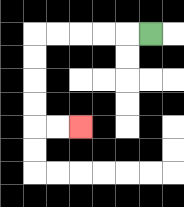{'start': '[6, 1]', 'end': '[3, 5]', 'path_directions': 'L,L,L,L,L,D,D,D,D,R,R', 'path_coordinates': '[[6, 1], [5, 1], [4, 1], [3, 1], [2, 1], [1, 1], [1, 2], [1, 3], [1, 4], [1, 5], [2, 5], [3, 5]]'}